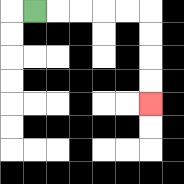{'start': '[1, 0]', 'end': '[6, 4]', 'path_directions': 'R,R,R,R,R,D,D,D,D', 'path_coordinates': '[[1, 0], [2, 0], [3, 0], [4, 0], [5, 0], [6, 0], [6, 1], [6, 2], [6, 3], [6, 4]]'}